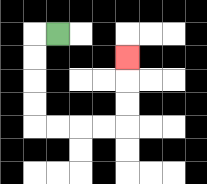{'start': '[2, 1]', 'end': '[5, 2]', 'path_directions': 'L,D,D,D,D,R,R,R,R,U,U,U', 'path_coordinates': '[[2, 1], [1, 1], [1, 2], [1, 3], [1, 4], [1, 5], [2, 5], [3, 5], [4, 5], [5, 5], [5, 4], [5, 3], [5, 2]]'}